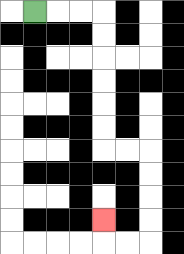{'start': '[1, 0]', 'end': '[4, 9]', 'path_directions': 'R,R,R,D,D,D,D,D,D,R,R,D,D,D,D,L,L,U', 'path_coordinates': '[[1, 0], [2, 0], [3, 0], [4, 0], [4, 1], [4, 2], [4, 3], [4, 4], [4, 5], [4, 6], [5, 6], [6, 6], [6, 7], [6, 8], [6, 9], [6, 10], [5, 10], [4, 10], [4, 9]]'}